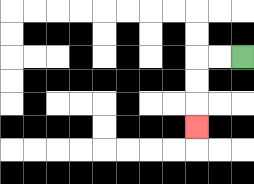{'start': '[10, 2]', 'end': '[8, 5]', 'path_directions': 'L,L,D,D,D', 'path_coordinates': '[[10, 2], [9, 2], [8, 2], [8, 3], [8, 4], [8, 5]]'}